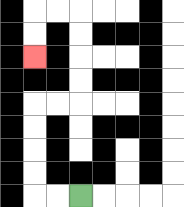{'start': '[3, 8]', 'end': '[1, 2]', 'path_directions': 'L,L,U,U,U,U,R,R,U,U,U,U,L,L,D,D', 'path_coordinates': '[[3, 8], [2, 8], [1, 8], [1, 7], [1, 6], [1, 5], [1, 4], [2, 4], [3, 4], [3, 3], [3, 2], [3, 1], [3, 0], [2, 0], [1, 0], [1, 1], [1, 2]]'}